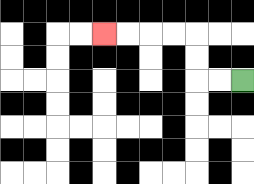{'start': '[10, 3]', 'end': '[4, 1]', 'path_directions': 'L,L,U,U,L,L,L,L', 'path_coordinates': '[[10, 3], [9, 3], [8, 3], [8, 2], [8, 1], [7, 1], [6, 1], [5, 1], [4, 1]]'}